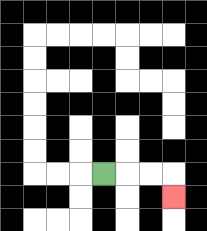{'start': '[4, 7]', 'end': '[7, 8]', 'path_directions': 'R,R,R,D', 'path_coordinates': '[[4, 7], [5, 7], [6, 7], [7, 7], [7, 8]]'}